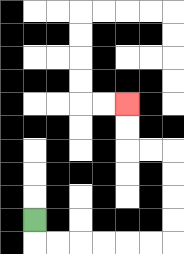{'start': '[1, 9]', 'end': '[5, 4]', 'path_directions': 'D,R,R,R,R,R,R,U,U,U,U,L,L,U,U', 'path_coordinates': '[[1, 9], [1, 10], [2, 10], [3, 10], [4, 10], [5, 10], [6, 10], [7, 10], [7, 9], [7, 8], [7, 7], [7, 6], [6, 6], [5, 6], [5, 5], [5, 4]]'}